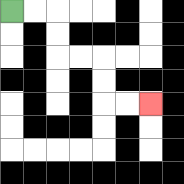{'start': '[0, 0]', 'end': '[6, 4]', 'path_directions': 'R,R,D,D,R,R,D,D,R,R', 'path_coordinates': '[[0, 0], [1, 0], [2, 0], [2, 1], [2, 2], [3, 2], [4, 2], [4, 3], [4, 4], [5, 4], [6, 4]]'}